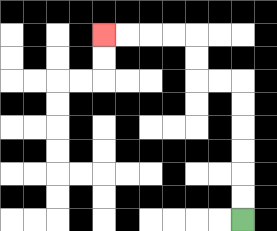{'start': '[10, 9]', 'end': '[4, 1]', 'path_directions': 'U,U,U,U,U,U,L,L,U,U,L,L,L,L', 'path_coordinates': '[[10, 9], [10, 8], [10, 7], [10, 6], [10, 5], [10, 4], [10, 3], [9, 3], [8, 3], [8, 2], [8, 1], [7, 1], [6, 1], [5, 1], [4, 1]]'}